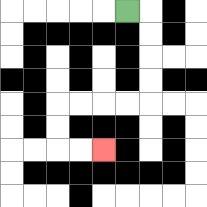{'start': '[5, 0]', 'end': '[4, 6]', 'path_directions': 'R,D,D,D,D,L,L,L,L,D,D,R,R', 'path_coordinates': '[[5, 0], [6, 0], [6, 1], [6, 2], [6, 3], [6, 4], [5, 4], [4, 4], [3, 4], [2, 4], [2, 5], [2, 6], [3, 6], [4, 6]]'}